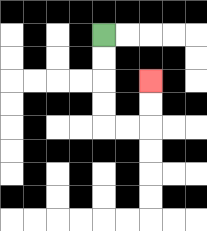{'start': '[4, 1]', 'end': '[6, 3]', 'path_directions': 'D,D,D,D,R,R,U,U', 'path_coordinates': '[[4, 1], [4, 2], [4, 3], [4, 4], [4, 5], [5, 5], [6, 5], [6, 4], [6, 3]]'}